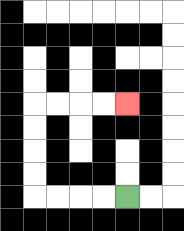{'start': '[5, 8]', 'end': '[5, 4]', 'path_directions': 'L,L,L,L,U,U,U,U,R,R,R,R', 'path_coordinates': '[[5, 8], [4, 8], [3, 8], [2, 8], [1, 8], [1, 7], [1, 6], [1, 5], [1, 4], [2, 4], [3, 4], [4, 4], [5, 4]]'}